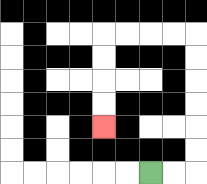{'start': '[6, 7]', 'end': '[4, 5]', 'path_directions': 'R,R,U,U,U,U,U,U,L,L,L,L,D,D,D,D', 'path_coordinates': '[[6, 7], [7, 7], [8, 7], [8, 6], [8, 5], [8, 4], [8, 3], [8, 2], [8, 1], [7, 1], [6, 1], [5, 1], [4, 1], [4, 2], [4, 3], [4, 4], [4, 5]]'}